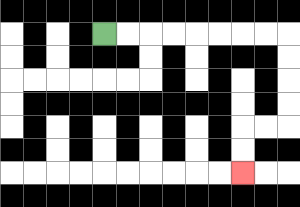{'start': '[4, 1]', 'end': '[10, 7]', 'path_directions': 'R,R,R,R,R,R,R,R,D,D,D,D,L,L,D,D', 'path_coordinates': '[[4, 1], [5, 1], [6, 1], [7, 1], [8, 1], [9, 1], [10, 1], [11, 1], [12, 1], [12, 2], [12, 3], [12, 4], [12, 5], [11, 5], [10, 5], [10, 6], [10, 7]]'}